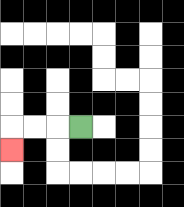{'start': '[3, 5]', 'end': '[0, 6]', 'path_directions': 'L,L,L,D', 'path_coordinates': '[[3, 5], [2, 5], [1, 5], [0, 5], [0, 6]]'}